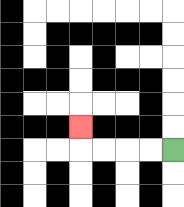{'start': '[7, 6]', 'end': '[3, 5]', 'path_directions': 'L,L,L,L,U', 'path_coordinates': '[[7, 6], [6, 6], [5, 6], [4, 6], [3, 6], [3, 5]]'}